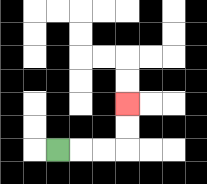{'start': '[2, 6]', 'end': '[5, 4]', 'path_directions': 'R,R,R,U,U', 'path_coordinates': '[[2, 6], [3, 6], [4, 6], [5, 6], [5, 5], [5, 4]]'}